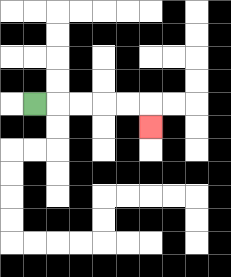{'start': '[1, 4]', 'end': '[6, 5]', 'path_directions': 'R,R,R,R,R,D', 'path_coordinates': '[[1, 4], [2, 4], [3, 4], [4, 4], [5, 4], [6, 4], [6, 5]]'}